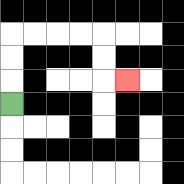{'start': '[0, 4]', 'end': '[5, 3]', 'path_directions': 'U,U,U,R,R,R,R,D,D,R', 'path_coordinates': '[[0, 4], [0, 3], [0, 2], [0, 1], [1, 1], [2, 1], [3, 1], [4, 1], [4, 2], [4, 3], [5, 3]]'}